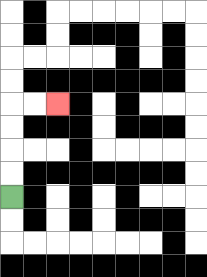{'start': '[0, 8]', 'end': '[2, 4]', 'path_directions': 'U,U,U,U,R,R', 'path_coordinates': '[[0, 8], [0, 7], [0, 6], [0, 5], [0, 4], [1, 4], [2, 4]]'}